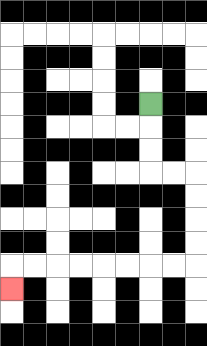{'start': '[6, 4]', 'end': '[0, 12]', 'path_directions': 'D,D,D,R,R,D,D,D,D,L,L,L,L,L,L,L,L,D', 'path_coordinates': '[[6, 4], [6, 5], [6, 6], [6, 7], [7, 7], [8, 7], [8, 8], [8, 9], [8, 10], [8, 11], [7, 11], [6, 11], [5, 11], [4, 11], [3, 11], [2, 11], [1, 11], [0, 11], [0, 12]]'}